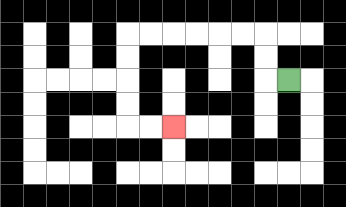{'start': '[12, 3]', 'end': '[7, 5]', 'path_directions': 'L,U,U,L,L,L,L,L,L,D,D,D,D,R,R', 'path_coordinates': '[[12, 3], [11, 3], [11, 2], [11, 1], [10, 1], [9, 1], [8, 1], [7, 1], [6, 1], [5, 1], [5, 2], [5, 3], [5, 4], [5, 5], [6, 5], [7, 5]]'}